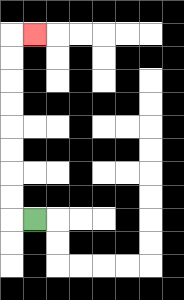{'start': '[1, 9]', 'end': '[1, 1]', 'path_directions': 'L,U,U,U,U,U,U,U,U,R', 'path_coordinates': '[[1, 9], [0, 9], [0, 8], [0, 7], [0, 6], [0, 5], [0, 4], [0, 3], [0, 2], [0, 1], [1, 1]]'}